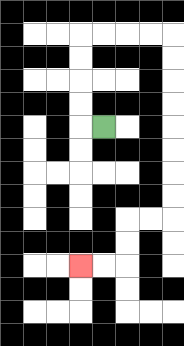{'start': '[4, 5]', 'end': '[3, 11]', 'path_directions': 'L,U,U,U,U,R,R,R,R,D,D,D,D,D,D,D,D,L,L,D,D,L,L', 'path_coordinates': '[[4, 5], [3, 5], [3, 4], [3, 3], [3, 2], [3, 1], [4, 1], [5, 1], [6, 1], [7, 1], [7, 2], [7, 3], [7, 4], [7, 5], [7, 6], [7, 7], [7, 8], [7, 9], [6, 9], [5, 9], [5, 10], [5, 11], [4, 11], [3, 11]]'}